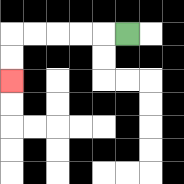{'start': '[5, 1]', 'end': '[0, 3]', 'path_directions': 'L,L,L,L,L,D,D', 'path_coordinates': '[[5, 1], [4, 1], [3, 1], [2, 1], [1, 1], [0, 1], [0, 2], [0, 3]]'}